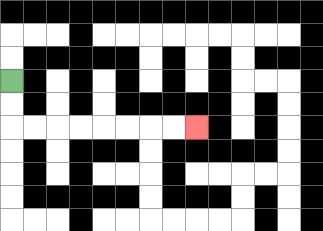{'start': '[0, 3]', 'end': '[8, 5]', 'path_directions': 'D,D,R,R,R,R,R,R,R,R', 'path_coordinates': '[[0, 3], [0, 4], [0, 5], [1, 5], [2, 5], [3, 5], [4, 5], [5, 5], [6, 5], [7, 5], [8, 5]]'}